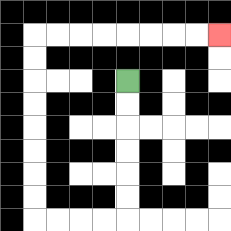{'start': '[5, 3]', 'end': '[9, 1]', 'path_directions': 'D,D,D,D,D,D,L,L,L,L,U,U,U,U,U,U,U,U,R,R,R,R,R,R,R,R', 'path_coordinates': '[[5, 3], [5, 4], [5, 5], [5, 6], [5, 7], [5, 8], [5, 9], [4, 9], [3, 9], [2, 9], [1, 9], [1, 8], [1, 7], [1, 6], [1, 5], [1, 4], [1, 3], [1, 2], [1, 1], [2, 1], [3, 1], [4, 1], [5, 1], [6, 1], [7, 1], [8, 1], [9, 1]]'}